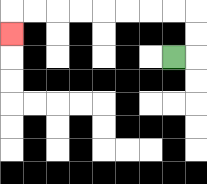{'start': '[7, 2]', 'end': '[0, 1]', 'path_directions': 'R,U,U,L,L,L,L,L,L,L,L,D', 'path_coordinates': '[[7, 2], [8, 2], [8, 1], [8, 0], [7, 0], [6, 0], [5, 0], [4, 0], [3, 0], [2, 0], [1, 0], [0, 0], [0, 1]]'}